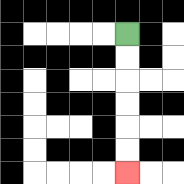{'start': '[5, 1]', 'end': '[5, 7]', 'path_directions': 'D,D,D,D,D,D', 'path_coordinates': '[[5, 1], [5, 2], [5, 3], [5, 4], [5, 5], [5, 6], [5, 7]]'}